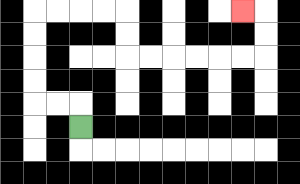{'start': '[3, 5]', 'end': '[10, 0]', 'path_directions': 'U,L,L,U,U,U,U,R,R,R,R,D,D,R,R,R,R,R,R,U,U,L', 'path_coordinates': '[[3, 5], [3, 4], [2, 4], [1, 4], [1, 3], [1, 2], [1, 1], [1, 0], [2, 0], [3, 0], [4, 0], [5, 0], [5, 1], [5, 2], [6, 2], [7, 2], [8, 2], [9, 2], [10, 2], [11, 2], [11, 1], [11, 0], [10, 0]]'}